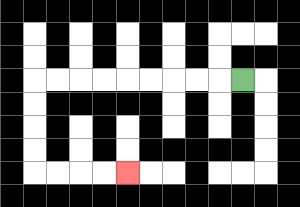{'start': '[10, 3]', 'end': '[5, 7]', 'path_directions': 'L,L,L,L,L,L,L,L,L,D,D,D,D,R,R,R,R', 'path_coordinates': '[[10, 3], [9, 3], [8, 3], [7, 3], [6, 3], [5, 3], [4, 3], [3, 3], [2, 3], [1, 3], [1, 4], [1, 5], [1, 6], [1, 7], [2, 7], [3, 7], [4, 7], [5, 7]]'}